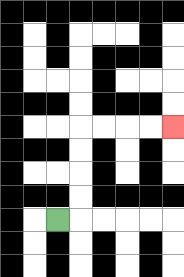{'start': '[2, 9]', 'end': '[7, 5]', 'path_directions': 'R,U,U,U,U,R,R,R,R', 'path_coordinates': '[[2, 9], [3, 9], [3, 8], [3, 7], [3, 6], [3, 5], [4, 5], [5, 5], [6, 5], [7, 5]]'}